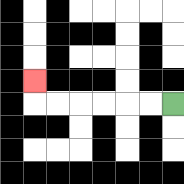{'start': '[7, 4]', 'end': '[1, 3]', 'path_directions': 'L,L,L,L,L,L,U', 'path_coordinates': '[[7, 4], [6, 4], [5, 4], [4, 4], [3, 4], [2, 4], [1, 4], [1, 3]]'}